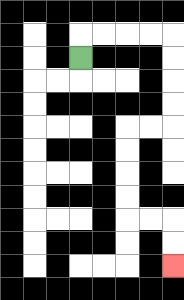{'start': '[3, 2]', 'end': '[7, 11]', 'path_directions': 'U,R,R,R,R,D,D,D,D,L,L,D,D,D,D,R,R,D,D', 'path_coordinates': '[[3, 2], [3, 1], [4, 1], [5, 1], [6, 1], [7, 1], [7, 2], [7, 3], [7, 4], [7, 5], [6, 5], [5, 5], [5, 6], [5, 7], [5, 8], [5, 9], [6, 9], [7, 9], [7, 10], [7, 11]]'}